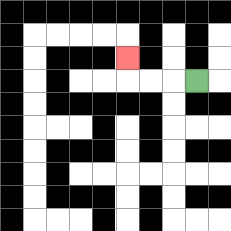{'start': '[8, 3]', 'end': '[5, 2]', 'path_directions': 'L,L,L,U', 'path_coordinates': '[[8, 3], [7, 3], [6, 3], [5, 3], [5, 2]]'}